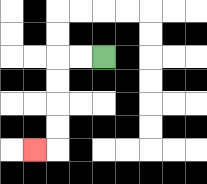{'start': '[4, 2]', 'end': '[1, 6]', 'path_directions': 'L,L,D,D,D,D,L', 'path_coordinates': '[[4, 2], [3, 2], [2, 2], [2, 3], [2, 4], [2, 5], [2, 6], [1, 6]]'}